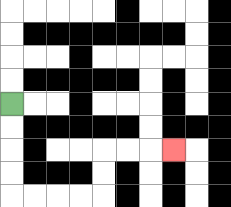{'start': '[0, 4]', 'end': '[7, 6]', 'path_directions': 'D,D,D,D,R,R,R,R,U,U,R,R,R', 'path_coordinates': '[[0, 4], [0, 5], [0, 6], [0, 7], [0, 8], [1, 8], [2, 8], [3, 8], [4, 8], [4, 7], [4, 6], [5, 6], [6, 6], [7, 6]]'}